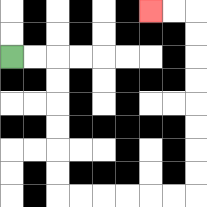{'start': '[0, 2]', 'end': '[6, 0]', 'path_directions': 'R,R,D,D,D,D,D,D,R,R,R,R,R,R,U,U,U,U,U,U,U,U,L,L', 'path_coordinates': '[[0, 2], [1, 2], [2, 2], [2, 3], [2, 4], [2, 5], [2, 6], [2, 7], [2, 8], [3, 8], [4, 8], [5, 8], [6, 8], [7, 8], [8, 8], [8, 7], [8, 6], [8, 5], [8, 4], [8, 3], [8, 2], [8, 1], [8, 0], [7, 0], [6, 0]]'}